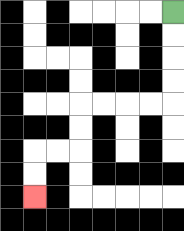{'start': '[7, 0]', 'end': '[1, 8]', 'path_directions': 'D,D,D,D,L,L,L,L,D,D,L,L,D,D', 'path_coordinates': '[[7, 0], [7, 1], [7, 2], [7, 3], [7, 4], [6, 4], [5, 4], [4, 4], [3, 4], [3, 5], [3, 6], [2, 6], [1, 6], [1, 7], [1, 8]]'}